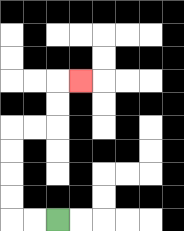{'start': '[2, 9]', 'end': '[3, 3]', 'path_directions': 'L,L,U,U,U,U,R,R,U,U,R', 'path_coordinates': '[[2, 9], [1, 9], [0, 9], [0, 8], [0, 7], [0, 6], [0, 5], [1, 5], [2, 5], [2, 4], [2, 3], [3, 3]]'}